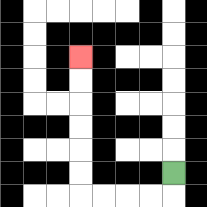{'start': '[7, 7]', 'end': '[3, 2]', 'path_directions': 'D,L,L,L,L,U,U,U,U,U,U', 'path_coordinates': '[[7, 7], [7, 8], [6, 8], [5, 8], [4, 8], [3, 8], [3, 7], [3, 6], [3, 5], [3, 4], [3, 3], [3, 2]]'}